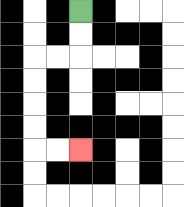{'start': '[3, 0]', 'end': '[3, 6]', 'path_directions': 'D,D,L,L,D,D,D,D,R,R', 'path_coordinates': '[[3, 0], [3, 1], [3, 2], [2, 2], [1, 2], [1, 3], [1, 4], [1, 5], [1, 6], [2, 6], [3, 6]]'}